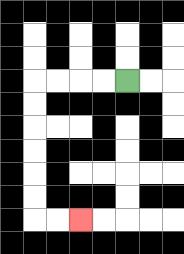{'start': '[5, 3]', 'end': '[3, 9]', 'path_directions': 'L,L,L,L,D,D,D,D,D,D,R,R', 'path_coordinates': '[[5, 3], [4, 3], [3, 3], [2, 3], [1, 3], [1, 4], [1, 5], [1, 6], [1, 7], [1, 8], [1, 9], [2, 9], [3, 9]]'}